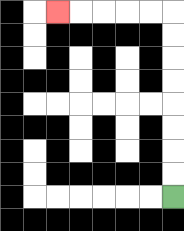{'start': '[7, 8]', 'end': '[2, 0]', 'path_directions': 'U,U,U,U,U,U,U,U,L,L,L,L,L', 'path_coordinates': '[[7, 8], [7, 7], [7, 6], [7, 5], [7, 4], [7, 3], [7, 2], [7, 1], [7, 0], [6, 0], [5, 0], [4, 0], [3, 0], [2, 0]]'}